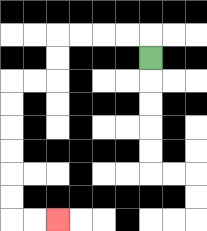{'start': '[6, 2]', 'end': '[2, 9]', 'path_directions': 'U,L,L,L,L,D,D,L,L,D,D,D,D,D,D,R,R', 'path_coordinates': '[[6, 2], [6, 1], [5, 1], [4, 1], [3, 1], [2, 1], [2, 2], [2, 3], [1, 3], [0, 3], [0, 4], [0, 5], [0, 6], [0, 7], [0, 8], [0, 9], [1, 9], [2, 9]]'}